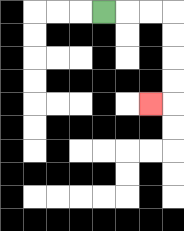{'start': '[4, 0]', 'end': '[6, 4]', 'path_directions': 'R,R,R,D,D,D,D,L', 'path_coordinates': '[[4, 0], [5, 0], [6, 0], [7, 0], [7, 1], [7, 2], [7, 3], [7, 4], [6, 4]]'}